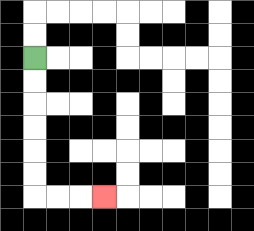{'start': '[1, 2]', 'end': '[4, 8]', 'path_directions': 'D,D,D,D,D,D,R,R,R', 'path_coordinates': '[[1, 2], [1, 3], [1, 4], [1, 5], [1, 6], [1, 7], [1, 8], [2, 8], [3, 8], [4, 8]]'}